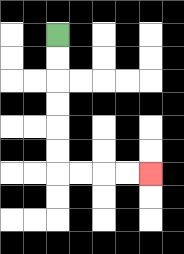{'start': '[2, 1]', 'end': '[6, 7]', 'path_directions': 'D,D,D,D,D,D,R,R,R,R', 'path_coordinates': '[[2, 1], [2, 2], [2, 3], [2, 4], [2, 5], [2, 6], [2, 7], [3, 7], [4, 7], [5, 7], [6, 7]]'}